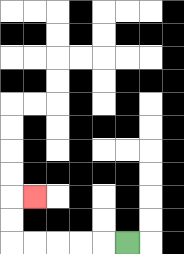{'start': '[5, 10]', 'end': '[1, 8]', 'path_directions': 'L,L,L,L,L,U,U,R', 'path_coordinates': '[[5, 10], [4, 10], [3, 10], [2, 10], [1, 10], [0, 10], [0, 9], [0, 8], [1, 8]]'}